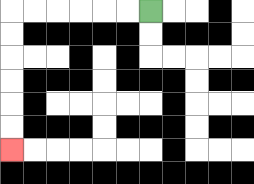{'start': '[6, 0]', 'end': '[0, 6]', 'path_directions': 'L,L,L,L,L,L,D,D,D,D,D,D', 'path_coordinates': '[[6, 0], [5, 0], [4, 0], [3, 0], [2, 0], [1, 0], [0, 0], [0, 1], [0, 2], [0, 3], [0, 4], [0, 5], [0, 6]]'}